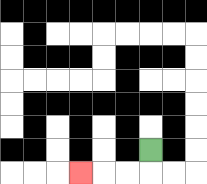{'start': '[6, 6]', 'end': '[3, 7]', 'path_directions': 'D,L,L,L', 'path_coordinates': '[[6, 6], [6, 7], [5, 7], [4, 7], [3, 7]]'}